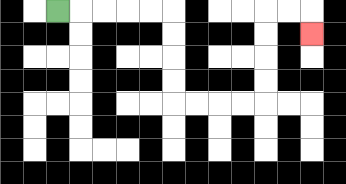{'start': '[2, 0]', 'end': '[13, 1]', 'path_directions': 'R,R,R,R,R,D,D,D,D,R,R,R,R,U,U,U,U,R,R,D', 'path_coordinates': '[[2, 0], [3, 0], [4, 0], [5, 0], [6, 0], [7, 0], [7, 1], [7, 2], [7, 3], [7, 4], [8, 4], [9, 4], [10, 4], [11, 4], [11, 3], [11, 2], [11, 1], [11, 0], [12, 0], [13, 0], [13, 1]]'}